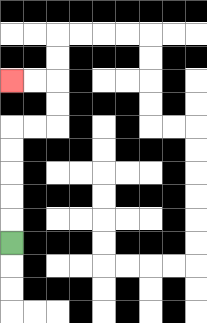{'start': '[0, 10]', 'end': '[0, 3]', 'path_directions': 'U,U,U,U,U,R,R,U,U,L,L', 'path_coordinates': '[[0, 10], [0, 9], [0, 8], [0, 7], [0, 6], [0, 5], [1, 5], [2, 5], [2, 4], [2, 3], [1, 3], [0, 3]]'}